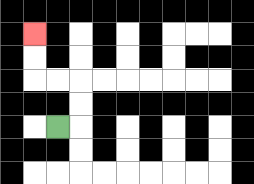{'start': '[2, 5]', 'end': '[1, 1]', 'path_directions': 'R,U,U,L,L,U,U', 'path_coordinates': '[[2, 5], [3, 5], [3, 4], [3, 3], [2, 3], [1, 3], [1, 2], [1, 1]]'}